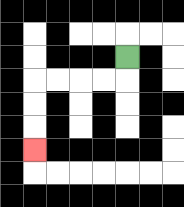{'start': '[5, 2]', 'end': '[1, 6]', 'path_directions': 'D,L,L,L,L,D,D,D', 'path_coordinates': '[[5, 2], [5, 3], [4, 3], [3, 3], [2, 3], [1, 3], [1, 4], [1, 5], [1, 6]]'}